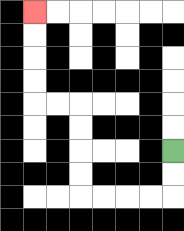{'start': '[7, 6]', 'end': '[1, 0]', 'path_directions': 'D,D,L,L,L,L,U,U,U,U,L,L,U,U,U,U', 'path_coordinates': '[[7, 6], [7, 7], [7, 8], [6, 8], [5, 8], [4, 8], [3, 8], [3, 7], [3, 6], [3, 5], [3, 4], [2, 4], [1, 4], [1, 3], [1, 2], [1, 1], [1, 0]]'}